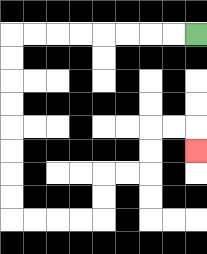{'start': '[8, 1]', 'end': '[8, 6]', 'path_directions': 'L,L,L,L,L,L,L,L,D,D,D,D,D,D,D,D,R,R,R,R,U,U,R,R,U,U,R,R,D', 'path_coordinates': '[[8, 1], [7, 1], [6, 1], [5, 1], [4, 1], [3, 1], [2, 1], [1, 1], [0, 1], [0, 2], [0, 3], [0, 4], [0, 5], [0, 6], [0, 7], [0, 8], [0, 9], [1, 9], [2, 9], [3, 9], [4, 9], [4, 8], [4, 7], [5, 7], [6, 7], [6, 6], [6, 5], [7, 5], [8, 5], [8, 6]]'}